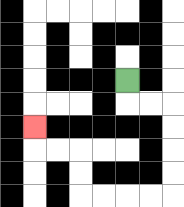{'start': '[5, 3]', 'end': '[1, 5]', 'path_directions': 'D,R,R,D,D,D,D,L,L,L,L,U,U,L,L,U', 'path_coordinates': '[[5, 3], [5, 4], [6, 4], [7, 4], [7, 5], [7, 6], [7, 7], [7, 8], [6, 8], [5, 8], [4, 8], [3, 8], [3, 7], [3, 6], [2, 6], [1, 6], [1, 5]]'}